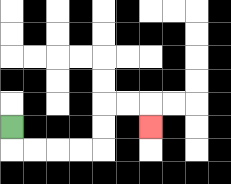{'start': '[0, 5]', 'end': '[6, 5]', 'path_directions': 'D,R,R,R,R,U,U,R,R,D', 'path_coordinates': '[[0, 5], [0, 6], [1, 6], [2, 6], [3, 6], [4, 6], [4, 5], [4, 4], [5, 4], [6, 4], [6, 5]]'}